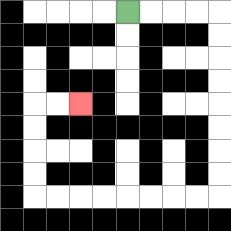{'start': '[5, 0]', 'end': '[3, 4]', 'path_directions': 'R,R,R,R,D,D,D,D,D,D,D,D,L,L,L,L,L,L,L,L,U,U,U,U,R,R', 'path_coordinates': '[[5, 0], [6, 0], [7, 0], [8, 0], [9, 0], [9, 1], [9, 2], [9, 3], [9, 4], [9, 5], [9, 6], [9, 7], [9, 8], [8, 8], [7, 8], [6, 8], [5, 8], [4, 8], [3, 8], [2, 8], [1, 8], [1, 7], [1, 6], [1, 5], [1, 4], [2, 4], [3, 4]]'}